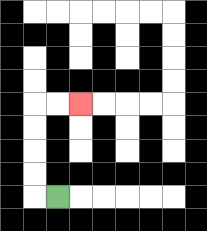{'start': '[2, 8]', 'end': '[3, 4]', 'path_directions': 'L,U,U,U,U,R,R', 'path_coordinates': '[[2, 8], [1, 8], [1, 7], [1, 6], [1, 5], [1, 4], [2, 4], [3, 4]]'}